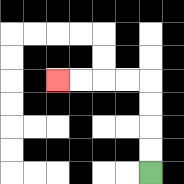{'start': '[6, 7]', 'end': '[2, 3]', 'path_directions': 'U,U,U,U,L,L,L,L', 'path_coordinates': '[[6, 7], [6, 6], [6, 5], [6, 4], [6, 3], [5, 3], [4, 3], [3, 3], [2, 3]]'}